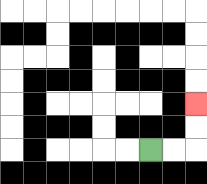{'start': '[6, 6]', 'end': '[8, 4]', 'path_directions': 'R,R,U,U', 'path_coordinates': '[[6, 6], [7, 6], [8, 6], [8, 5], [8, 4]]'}